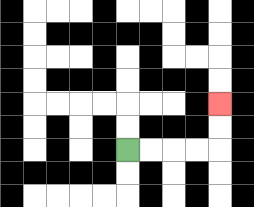{'start': '[5, 6]', 'end': '[9, 4]', 'path_directions': 'R,R,R,R,U,U', 'path_coordinates': '[[5, 6], [6, 6], [7, 6], [8, 6], [9, 6], [9, 5], [9, 4]]'}